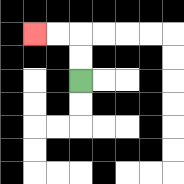{'start': '[3, 3]', 'end': '[1, 1]', 'path_directions': 'U,U,L,L', 'path_coordinates': '[[3, 3], [3, 2], [3, 1], [2, 1], [1, 1]]'}